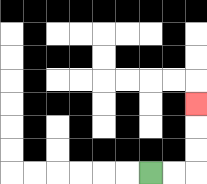{'start': '[6, 7]', 'end': '[8, 4]', 'path_directions': 'R,R,U,U,U', 'path_coordinates': '[[6, 7], [7, 7], [8, 7], [8, 6], [8, 5], [8, 4]]'}